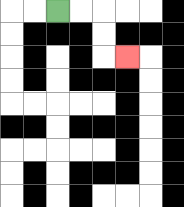{'start': '[2, 0]', 'end': '[5, 2]', 'path_directions': 'R,R,D,D,R', 'path_coordinates': '[[2, 0], [3, 0], [4, 0], [4, 1], [4, 2], [5, 2]]'}